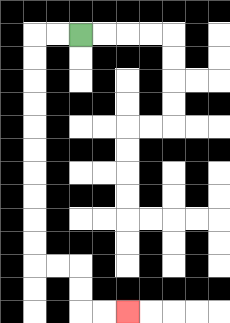{'start': '[3, 1]', 'end': '[5, 13]', 'path_directions': 'L,L,D,D,D,D,D,D,D,D,D,D,R,R,D,D,R,R', 'path_coordinates': '[[3, 1], [2, 1], [1, 1], [1, 2], [1, 3], [1, 4], [1, 5], [1, 6], [1, 7], [1, 8], [1, 9], [1, 10], [1, 11], [2, 11], [3, 11], [3, 12], [3, 13], [4, 13], [5, 13]]'}